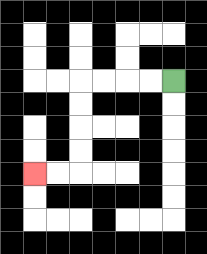{'start': '[7, 3]', 'end': '[1, 7]', 'path_directions': 'L,L,L,L,D,D,D,D,L,L', 'path_coordinates': '[[7, 3], [6, 3], [5, 3], [4, 3], [3, 3], [3, 4], [3, 5], [3, 6], [3, 7], [2, 7], [1, 7]]'}